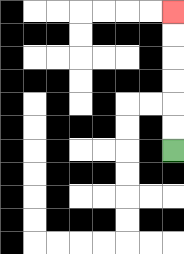{'start': '[7, 6]', 'end': '[7, 0]', 'path_directions': 'U,U,U,U,U,U', 'path_coordinates': '[[7, 6], [7, 5], [7, 4], [7, 3], [7, 2], [7, 1], [7, 0]]'}